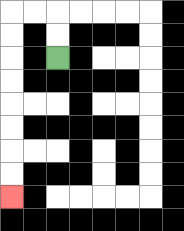{'start': '[2, 2]', 'end': '[0, 8]', 'path_directions': 'U,U,L,L,D,D,D,D,D,D,D,D', 'path_coordinates': '[[2, 2], [2, 1], [2, 0], [1, 0], [0, 0], [0, 1], [0, 2], [0, 3], [0, 4], [0, 5], [0, 6], [0, 7], [0, 8]]'}